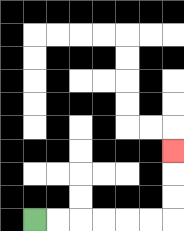{'start': '[1, 9]', 'end': '[7, 6]', 'path_directions': 'R,R,R,R,R,R,U,U,U', 'path_coordinates': '[[1, 9], [2, 9], [3, 9], [4, 9], [5, 9], [6, 9], [7, 9], [7, 8], [7, 7], [7, 6]]'}